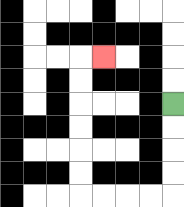{'start': '[7, 4]', 'end': '[4, 2]', 'path_directions': 'D,D,D,D,L,L,L,L,U,U,U,U,U,U,R', 'path_coordinates': '[[7, 4], [7, 5], [7, 6], [7, 7], [7, 8], [6, 8], [5, 8], [4, 8], [3, 8], [3, 7], [3, 6], [3, 5], [3, 4], [3, 3], [3, 2], [4, 2]]'}